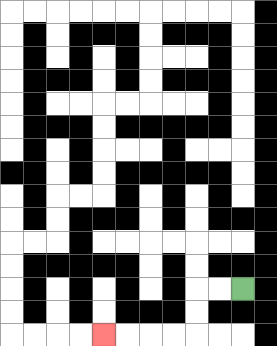{'start': '[10, 12]', 'end': '[4, 14]', 'path_directions': 'L,L,D,D,L,L,L,L', 'path_coordinates': '[[10, 12], [9, 12], [8, 12], [8, 13], [8, 14], [7, 14], [6, 14], [5, 14], [4, 14]]'}